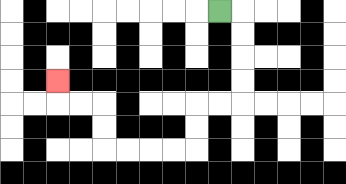{'start': '[9, 0]', 'end': '[2, 3]', 'path_directions': 'R,D,D,D,D,L,L,D,D,L,L,L,L,U,U,L,L,U', 'path_coordinates': '[[9, 0], [10, 0], [10, 1], [10, 2], [10, 3], [10, 4], [9, 4], [8, 4], [8, 5], [8, 6], [7, 6], [6, 6], [5, 6], [4, 6], [4, 5], [4, 4], [3, 4], [2, 4], [2, 3]]'}